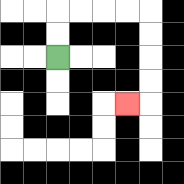{'start': '[2, 2]', 'end': '[5, 4]', 'path_directions': 'U,U,R,R,R,R,D,D,D,D,L', 'path_coordinates': '[[2, 2], [2, 1], [2, 0], [3, 0], [4, 0], [5, 0], [6, 0], [6, 1], [6, 2], [6, 3], [6, 4], [5, 4]]'}